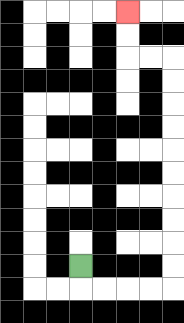{'start': '[3, 11]', 'end': '[5, 0]', 'path_directions': 'D,R,R,R,R,U,U,U,U,U,U,U,U,U,U,L,L,U,U', 'path_coordinates': '[[3, 11], [3, 12], [4, 12], [5, 12], [6, 12], [7, 12], [7, 11], [7, 10], [7, 9], [7, 8], [7, 7], [7, 6], [7, 5], [7, 4], [7, 3], [7, 2], [6, 2], [5, 2], [5, 1], [5, 0]]'}